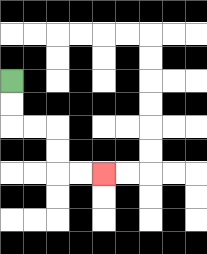{'start': '[0, 3]', 'end': '[4, 7]', 'path_directions': 'D,D,R,R,D,D,R,R', 'path_coordinates': '[[0, 3], [0, 4], [0, 5], [1, 5], [2, 5], [2, 6], [2, 7], [3, 7], [4, 7]]'}